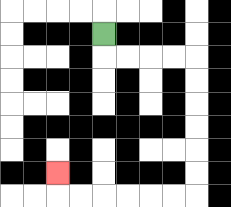{'start': '[4, 1]', 'end': '[2, 7]', 'path_directions': 'D,R,R,R,R,D,D,D,D,D,D,L,L,L,L,L,L,U', 'path_coordinates': '[[4, 1], [4, 2], [5, 2], [6, 2], [7, 2], [8, 2], [8, 3], [8, 4], [8, 5], [8, 6], [8, 7], [8, 8], [7, 8], [6, 8], [5, 8], [4, 8], [3, 8], [2, 8], [2, 7]]'}